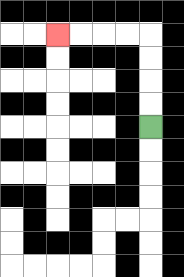{'start': '[6, 5]', 'end': '[2, 1]', 'path_directions': 'U,U,U,U,L,L,L,L', 'path_coordinates': '[[6, 5], [6, 4], [6, 3], [6, 2], [6, 1], [5, 1], [4, 1], [3, 1], [2, 1]]'}